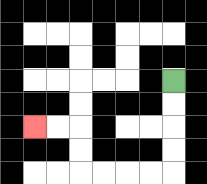{'start': '[7, 3]', 'end': '[1, 5]', 'path_directions': 'D,D,D,D,L,L,L,L,U,U,L,L', 'path_coordinates': '[[7, 3], [7, 4], [7, 5], [7, 6], [7, 7], [6, 7], [5, 7], [4, 7], [3, 7], [3, 6], [3, 5], [2, 5], [1, 5]]'}